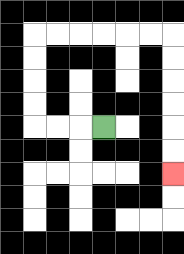{'start': '[4, 5]', 'end': '[7, 7]', 'path_directions': 'L,L,L,U,U,U,U,R,R,R,R,R,R,D,D,D,D,D,D', 'path_coordinates': '[[4, 5], [3, 5], [2, 5], [1, 5], [1, 4], [1, 3], [1, 2], [1, 1], [2, 1], [3, 1], [4, 1], [5, 1], [6, 1], [7, 1], [7, 2], [7, 3], [7, 4], [7, 5], [7, 6], [7, 7]]'}